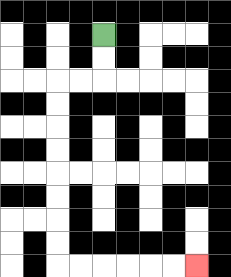{'start': '[4, 1]', 'end': '[8, 11]', 'path_directions': 'D,D,L,L,D,D,D,D,D,D,D,D,R,R,R,R,R,R', 'path_coordinates': '[[4, 1], [4, 2], [4, 3], [3, 3], [2, 3], [2, 4], [2, 5], [2, 6], [2, 7], [2, 8], [2, 9], [2, 10], [2, 11], [3, 11], [4, 11], [5, 11], [6, 11], [7, 11], [8, 11]]'}